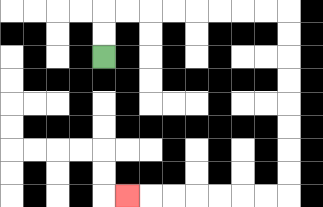{'start': '[4, 2]', 'end': '[5, 8]', 'path_directions': 'U,U,R,R,R,R,R,R,R,R,D,D,D,D,D,D,D,D,L,L,L,L,L,L,L', 'path_coordinates': '[[4, 2], [4, 1], [4, 0], [5, 0], [6, 0], [7, 0], [8, 0], [9, 0], [10, 0], [11, 0], [12, 0], [12, 1], [12, 2], [12, 3], [12, 4], [12, 5], [12, 6], [12, 7], [12, 8], [11, 8], [10, 8], [9, 8], [8, 8], [7, 8], [6, 8], [5, 8]]'}